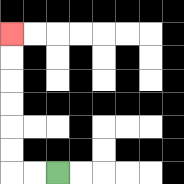{'start': '[2, 7]', 'end': '[0, 1]', 'path_directions': 'L,L,U,U,U,U,U,U', 'path_coordinates': '[[2, 7], [1, 7], [0, 7], [0, 6], [0, 5], [0, 4], [0, 3], [0, 2], [0, 1]]'}